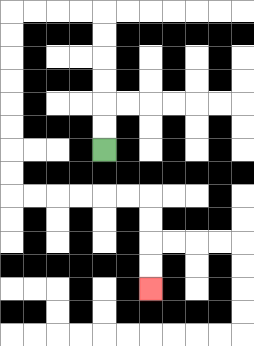{'start': '[4, 6]', 'end': '[6, 12]', 'path_directions': 'U,U,U,U,U,U,L,L,L,L,D,D,D,D,D,D,D,D,R,R,R,R,R,R,D,D,D,D', 'path_coordinates': '[[4, 6], [4, 5], [4, 4], [4, 3], [4, 2], [4, 1], [4, 0], [3, 0], [2, 0], [1, 0], [0, 0], [0, 1], [0, 2], [0, 3], [0, 4], [0, 5], [0, 6], [0, 7], [0, 8], [1, 8], [2, 8], [3, 8], [4, 8], [5, 8], [6, 8], [6, 9], [6, 10], [6, 11], [6, 12]]'}